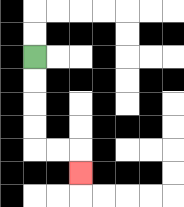{'start': '[1, 2]', 'end': '[3, 7]', 'path_directions': 'D,D,D,D,R,R,D', 'path_coordinates': '[[1, 2], [1, 3], [1, 4], [1, 5], [1, 6], [2, 6], [3, 6], [3, 7]]'}